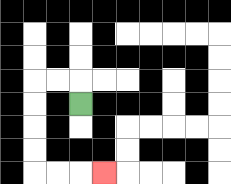{'start': '[3, 4]', 'end': '[4, 7]', 'path_directions': 'U,L,L,D,D,D,D,R,R,R', 'path_coordinates': '[[3, 4], [3, 3], [2, 3], [1, 3], [1, 4], [1, 5], [1, 6], [1, 7], [2, 7], [3, 7], [4, 7]]'}